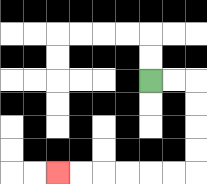{'start': '[6, 3]', 'end': '[2, 7]', 'path_directions': 'R,R,D,D,D,D,L,L,L,L,L,L', 'path_coordinates': '[[6, 3], [7, 3], [8, 3], [8, 4], [8, 5], [8, 6], [8, 7], [7, 7], [6, 7], [5, 7], [4, 7], [3, 7], [2, 7]]'}